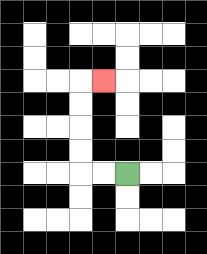{'start': '[5, 7]', 'end': '[4, 3]', 'path_directions': 'L,L,U,U,U,U,R', 'path_coordinates': '[[5, 7], [4, 7], [3, 7], [3, 6], [3, 5], [3, 4], [3, 3], [4, 3]]'}